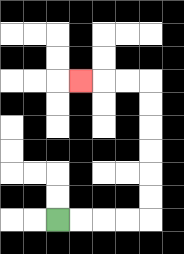{'start': '[2, 9]', 'end': '[3, 3]', 'path_directions': 'R,R,R,R,U,U,U,U,U,U,L,L,L', 'path_coordinates': '[[2, 9], [3, 9], [4, 9], [5, 9], [6, 9], [6, 8], [6, 7], [6, 6], [6, 5], [6, 4], [6, 3], [5, 3], [4, 3], [3, 3]]'}